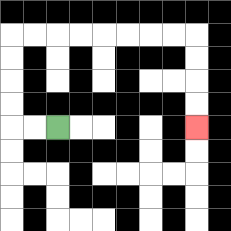{'start': '[2, 5]', 'end': '[8, 5]', 'path_directions': 'L,L,U,U,U,U,R,R,R,R,R,R,R,R,D,D,D,D', 'path_coordinates': '[[2, 5], [1, 5], [0, 5], [0, 4], [0, 3], [0, 2], [0, 1], [1, 1], [2, 1], [3, 1], [4, 1], [5, 1], [6, 1], [7, 1], [8, 1], [8, 2], [8, 3], [8, 4], [8, 5]]'}